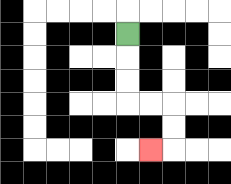{'start': '[5, 1]', 'end': '[6, 6]', 'path_directions': 'D,D,D,R,R,D,D,L', 'path_coordinates': '[[5, 1], [5, 2], [5, 3], [5, 4], [6, 4], [7, 4], [7, 5], [7, 6], [6, 6]]'}